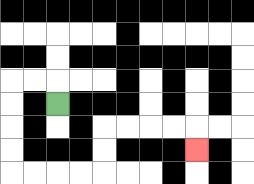{'start': '[2, 4]', 'end': '[8, 6]', 'path_directions': 'U,L,L,D,D,D,D,R,R,R,R,U,U,R,R,R,R,D', 'path_coordinates': '[[2, 4], [2, 3], [1, 3], [0, 3], [0, 4], [0, 5], [0, 6], [0, 7], [1, 7], [2, 7], [3, 7], [4, 7], [4, 6], [4, 5], [5, 5], [6, 5], [7, 5], [8, 5], [8, 6]]'}